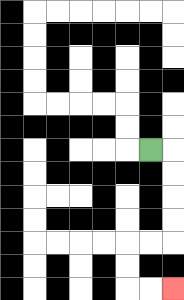{'start': '[6, 6]', 'end': '[7, 12]', 'path_directions': 'R,D,D,D,D,L,L,D,D,R,R', 'path_coordinates': '[[6, 6], [7, 6], [7, 7], [7, 8], [7, 9], [7, 10], [6, 10], [5, 10], [5, 11], [5, 12], [6, 12], [7, 12]]'}